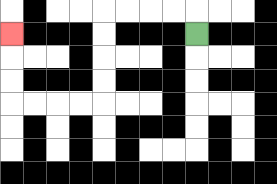{'start': '[8, 1]', 'end': '[0, 1]', 'path_directions': 'U,L,L,L,L,D,D,D,D,L,L,L,L,U,U,U', 'path_coordinates': '[[8, 1], [8, 0], [7, 0], [6, 0], [5, 0], [4, 0], [4, 1], [4, 2], [4, 3], [4, 4], [3, 4], [2, 4], [1, 4], [0, 4], [0, 3], [0, 2], [0, 1]]'}